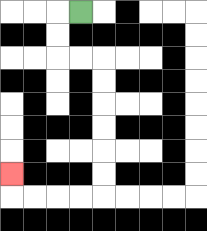{'start': '[3, 0]', 'end': '[0, 7]', 'path_directions': 'L,D,D,R,R,D,D,D,D,D,D,L,L,L,L,U', 'path_coordinates': '[[3, 0], [2, 0], [2, 1], [2, 2], [3, 2], [4, 2], [4, 3], [4, 4], [4, 5], [4, 6], [4, 7], [4, 8], [3, 8], [2, 8], [1, 8], [0, 8], [0, 7]]'}